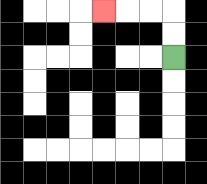{'start': '[7, 2]', 'end': '[4, 0]', 'path_directions': 'U,U,L,L,L', 'path_coordinates': '[[7, 2], [7, 1], [7, 0], [6, 0], [5, 0], [4, 0]]'}